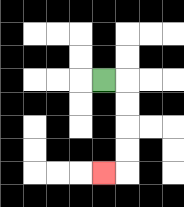{'start': '[4, 3]', 'end': '[4, 7]', 'path_directions': 'R,D,D,D,D,L', 'path_coordinates': '[[4, 3], [5, 3], [5, 4], [5, 5], [5, 6], [5, 7], [4, 7]]'}